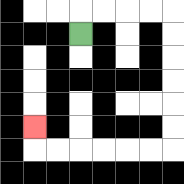{'start': '[3, 1]', 'end': '[1, 5]', 'path_directions': 'U,R,R,R,R,D,D,D,D,D,D,L,L,L,L,L,L,U', 'path_coordinates': '[[3, 1], [3, 0], [4, 0], [5, 0], [6, 0], [7, 0], [7, 1], [7, 2], [7, 3], [7, 4], [7, 5], [7, 6], [6, 6], [5, 6], [4, 6], [3, 6], [2, 6], [1, 6], [1, 5]]'}